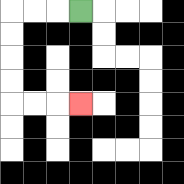{'start': '[3, 0]', 'end': '[3, 4]', 'path_directions': 'L,L,L,D,D,D,D,R,R,R', 'path_coordinates': '[[3, 0], [2, 0], [1, 0], [0, 0], [0, 1], [0, 2], [0, 3], [0, 4], [1, 4], [2, 4], [3, 4]]'}